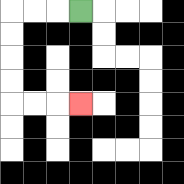{'start': '[3, 0]', 'end': '[3, 4]', 'path_directions': 'L,L,L,D,D,D,D,R,R,R', 'path_coordinates': '[[3, 0], [2, 0], [1, 0], [0, 0], [0, 1], [0, 2], [0, 3], [0, 4], [1, 4], [2, 4], [3, 4]]'}